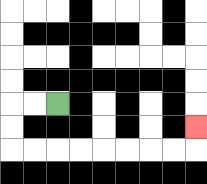{'start': '[2, 4]', 'end': '[8, 5]', 'path_directions': 'L,L,D,D,R,R,R,R,R,R,R,R,U', 'path_coordinates': '[[2, 4], [1, 4], [0, 4], [0, 5], [0, 6], [1, 6], [2, 6], [3, 6], [4, 6], [5, 6], [6, 6], [7, 6], [8, 6], [8, 5]]'}